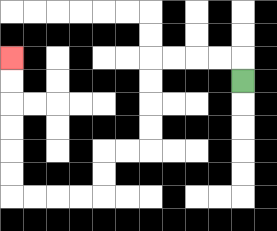{'start': '[10, 3]', 'end': '[0, 2]', 'path_directions': 'U,L,L,L,L,D,D,D,D,L,L,D,D,L,L,L,L,U,U,U,U,U,U', 'path_coordinates': '[[10, 3], [10, 2], [9, 2], [8, 2], [7, 2], [6, 2], [6, 3], [6, 4], [6, 5], [6, 6], [5, 6], [4, 6], [4, 7], [4, 8], [3, 8], [2, 8], [1, 8], [0, 8], [0, 7], [0, 6], [0, 5], [0, 4], [0, 3], [0, 2]]'}